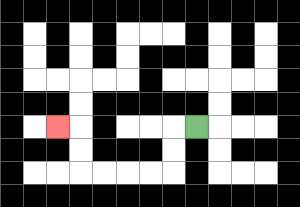{'start': '[8, 5]', 'end': '[2, 5]', 'path_directions': 'L,D,D,L,L,L,L,U,U,L', 'path_coordinates': '[[8, 5], [7, 5], [7, 6], [7, 7], [6, 7], [5, 7], [4, 7], [3, 7], [3, 6], [3, 5], [2, 5]]'}